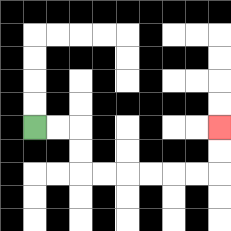{'start': '[1, 5]', 'end': '[9, 5]', 'path_directions': 'R,R,D,D,R,R,R,R,R,R,U,U', 'path_coordinates': '[[1, 5], [2, 5], [3, 5], [3, 6], [3, 7], [4, 7], [5, 7], [6, 7], [7, 7], [8, 7], [9, 7], [9, 6], [9, 5]]'}